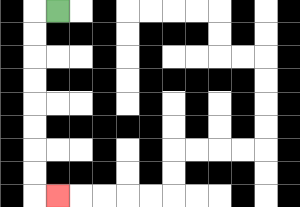{'start': '[2, 0]', 'end': '[2, 8]', 'path_directions': 'L,D,D,D,D,D,D,D,D,R', 'path_coordinates': '[[2, 0], [1, 0], [1, 1], [1, 2], [1, 3], [1, 4], [1, 5], [1, 6], [1, 7], [1, 8], [2, 8]]'}